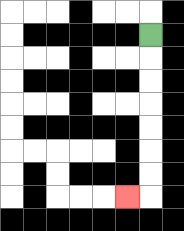{'start': '[6, 1]', 'end': '[5, 8]', 'path_directions': 'D,D,D,D,D,D,D,L', 'path_coordinates': '[[6, 1], [6, 2], [6, 3], [6, 4], [6, 5], [6, 6], [6, 7], [6, 8], [5, 8]]'}